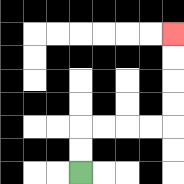{'start': '[3, 7]', 'end': '[7, 1]', 'path_directions': 'U,U,R,R,R,R,U,U,U,U', 'path_coordinates': '[[3, 7], [3, 6], [3, 5], [4, 5], [5, 5], [6, 5], [7, 5], [7, 4], [7, 3], [7, 2], [7, 1]]'}